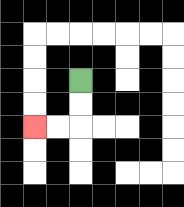{'start': '[3, 3]', 'end': '[1, 5]', 'path_directions': 'D,D,L,L', 'path_coordinates': '[[3, 3], [3, 4], [3, 5], [2, 5], [1, 5]]'}